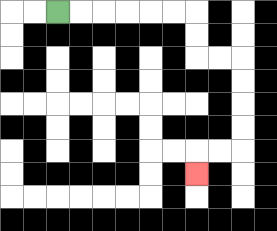{'start': '[2, 0]', 'end': '[8, 7]', 'path_directions': 'R,R,R,R,R,R,D,D,R,R,D,D,D,D,L,L,D', 'path_coordinates': '[[2, 0], [3, 0], [4, 0], [5, 0], [6, 0], [7, 0], [8, 0], [8, 1], [8, 2], [9, 2], [10, 2], [10, 3], [10, 4], [10, 5], [10, 6], [9, 6], [8, 6], [8, 7]]'}